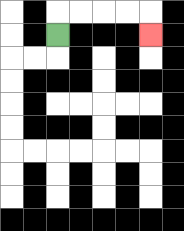{'start': '[2, 1]', 'end': '[6, 1]', 'path_directions': 'U,R,R,R,R,D', 'path_coordinates': '[[2, 1], [2, 0], [3, 0], [4, 0], [5, 0], [6, 0], [6, 1]]'}